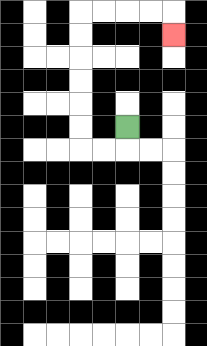{'start': '[5, 5]', 'end': '[7, 1]', 'path_directions': 'D,L,L,U,U,U,U,U,U,R,R,R,R,D', 'path_coordinates': '[[5, 5], [5, 6], [4, 6], [3, 6], [3, 5], [3, 4], [3, 3], [3, 2], [3, 1], [3, 0], [4, 0], [5, 0], [6, 0], [7, 0], [7, 1]]'}